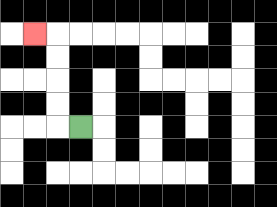{'start': '[3, 5]', 'end': '[1, 1]', 'path_directions': 'L,U,U,U,U,L', 'path_coordinates': '[[3, 5], [2, 5], [2, 4], [2, 3], [2, 2], [2, 1], [1, 1]]'}